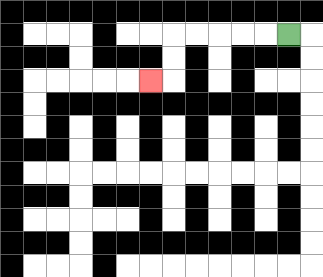{'start': '[12, 1]', 'end': '[6, 3]', 'path_directions': 'L,L,L,L,L,D,D,L', 'path_coordinates': '[[12, 1], [11, 1], [10, 1], [9, 1], [8, 1], [7, 1], [7, 2], [7, 3], [6, 3]]'}